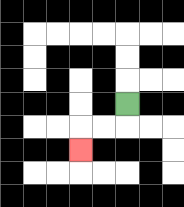{'start': '[5, 4]', 'end': '[3, 6]', 'path_directions': 'D,L,L,D', 'path_coordinates': '[[5, 4], [5, 5], [4, 5], [3, 5], [3, 6]]'}